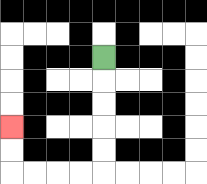{'start': '[4, 2]', 'end': '[0, 5]', 'path_directions': 'D,D,D,D,D,L,L,L,L,U,U', 'path_coordinates': '[[4, 2], [4, 3], [4, 4], [4, 5], [4, 6], [4, 7], [3, 7], [2, 7], [1, 7], [0, 7], [0, 6], [0, 5]]'}